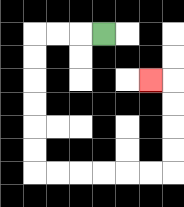{'start': '[4, 1]', 'end': '[6, 3]', 'path_directions': 'L,L,L,D,D,D,D,D,D,R,R,R,R,R,R,U,U,U,U,L', 'path_coordinates': '[[4, 1], [3, 1], [2, 1], [1, 1], [1, 2], [1, 3], [1, 4], [1, 5], [1, 6], [1, 7], [2, 7], [3, 7], [4, 7], [5, 7], [6, 7], [7, 7], [7, 6], [7, 5], [7, 4], [7, 3], [6, 3]]'}